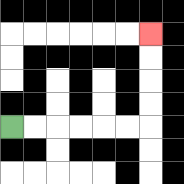{'start': '[0, 5]', 'end': '[6, 1]', 'path_directions': 'R,R,R,R,R,R,U,U,U,U', 'path_coordinates': '[[0, 5], [1, 5], [2, 5], [3, 5], [4, 5], [5, 5], [6, 5], [6, 4], [6, 3], [6, 2], [6, 1]]'}